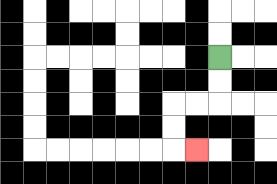{'start': '[9, 2]', 'end': '[8, 6]', 'path_directions': 'D,D,L,L,D,D,R', 'path_coordinates': '[[9, 2], [9, 3], [9, 4], [8, 4], [7, 4], [7, 5], [7, 6], [8, 6]]'}